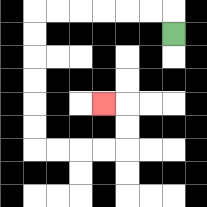{'start': '[7, 1]', 'end': '[4, 4]', 'path_directions': 'U,L,L,L,L,L,L,D,D,D,D,D,D,R,R,R,R,U,U,L', 'path_coordinates': '[[7, 1], [7, 0], [6, 0], [5, 0], [4, 0], [3, 0], [2, 0], [1, 0], [1, 1], [1, 2], [1, 3], [1, 4], [1, 5], [1, 6], [2, 6], [3, 6], [4, 6], [5, 6], [5, 5], [5, 4], [4, 4]]'}